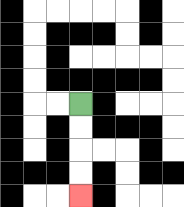{'start': '[3, 4]', 'end': '[3, 8]', 'path_directions': 'D,D,D,D', 'path_coordinates': '[[3, 4], [3, 5], [3, 6], [3, 7], [3, 8]]'}